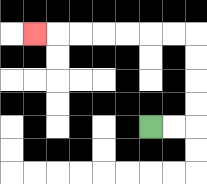{'start': '[6, 5]', 'end': '[1, 1]', 'path_directions': 'R,R,U,U,U,U,L,L,L,L,L,L,L', 'path_coordinates': '[[6, 5], [7, 5], [8, 5], [8, 4], [8, 3], [8, 2], [8, 1], [7, 1], [6, 1], [5, 1], [4, 1], [3, 1], [2, 1], [1, 1]]'}